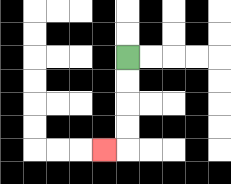{'start': '[5, 2]', 'end': '[4, 6]', 'path_directions': 'D,D,D,D,L', 'path_coordinates': '[[5, 2], [5, 3], [5, 4], [5, 5], [5, 6], [4, 6]]'}